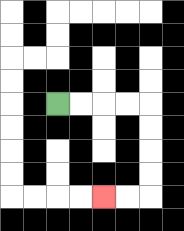{'start': '[2, 4]', 'end': '[4, 8]', 'path_directions': 'R,R,R,R,D,D,D,D,L,L', 'path_coordinates': '[[2, 4], [3, 4], [4, 4], [5, 4], [6, 4], [6, 5], [6, 6], [6, 7], [6, 8], [5, 8], [4, 8]]'}